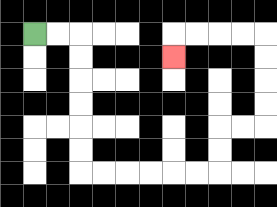{'start': '[1, 1]', 'end': '[7, 2]', 'path_directions': 'R,R,D,D,D,D,D,D,R,R,R,R,R,R,U,U,R,R,U,U,U,U,L,L,L,L,D', 'path_coordinates': '[[1, 1], [2, 1], [3, 1], [3, 2], [3, 3], [3, 4], [3, 5], [3, 6], [3, 7], [4, 7], [5, 7], [6, 7], [7, 7], [8, 7], [9, 7], [9, 6], [9, 5], [10, 5], [11, 5], [11, 4], [11, 3], [11, 2], [11, 1], [10, 1], [9, 1], [8, 1], [7, 1], [7, 2]]'}